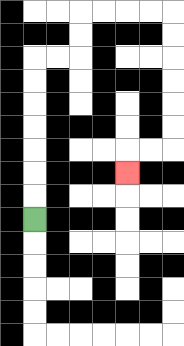{'start': '[1, 9]', 'end': '[5, 7]', 'path_directions': 'U,U,U,U,U,U,U,R,R,U,U,R,R,R,R,D,D,D,D,D,D,L,L,D', 'path_coordinates': '[[1, 9], [1, 8], [1, 7], [1, 6], [1, 5], [1, 4], [1, 3], [1, 2], [2, 2], [3, 2], [3, 1], [3, 0], [4, 0], [5, 0], [6, 0], [7, 0], [7, 1], [7, 2], [7, 3], [7, 4], [7, 5], [7, 6], [6, 6], [5, 6], [5, 7]]'}